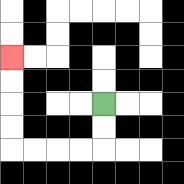{'start': '[4, 4]', 'end': '[0, 2]', 'path_directions': 'D,D,L,L,L,L,U,U,U,U', 'path_coordinates': '[[4, 4], [4, 5], [4, 6], [3, 6], [2, 6], [1, 6], [0, 6], [0, 5], [0, 4], [0, 3], [0, 2]]'}